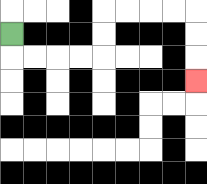{'start': '[0, 1]', 'end': '[8, 3]', 'path_directions': 'D,R,R,R,R,U,U,R,R,R,R,D,D,D', 'path_coordinates': '[[0, 1], [0, 2], [1, 2], [2, 2], [3, 2], [4, 2], [4, 1], [4, 0], [5, 0], [6, 0], [7, 0], [8, 0], [8, 1], [8, 2], [8, 3]]'}